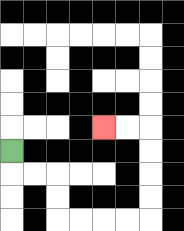{'start': '[0, 6]', 'end': '[4, 5]', 'path_directions': 'D,R,R,D,D,R,R,R,R,U,U,U,U,L,L', 'path_coordinates': '[[0, 6], [0, 7], [1, 7], [2, 7], [2, 8], [2, 9], [3, 9], [4, 9], [5, 9], [6, 9], [6, 8], [6, 7], [6, 6], [6, 5], [5, 5], [4, 5]]'}